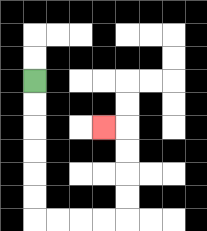{'start': '[1, 3]', 'end': '[4, 5]', 'path_directions': 'D,D,D,D,D,D,R,R,R,R,U,U,U,U,L', 'path_coordinates': '[[1, 3], [1, 4], [1, 5], [1, 6], [1, 7], [1, 8], [1, 9], [2, 9], [3, 9], [4, 9], [5, 9], [5, 8], [5, 7], [5, 6], [5, 5], [4, 5]]'}